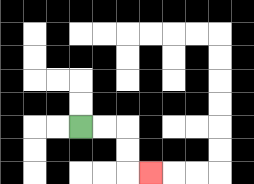{'start': '[3, 5]', 'end': '[6, 7]', 'path_directions': 'R,R,D,D,R', 'path_coordinates': '[[3, 5], [4, 5], [5, 5], [5, 6], [5, 7], [6, 7]]'}